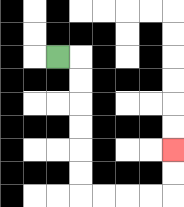{'start': '[2, 2]', 'end': '[7, 6]', 'path_directions': 'R,D,D,D,D,D,D,R,R,R,R,U,U', 'path_coordinates': '[[2, 2], [3, 2], [3, 3], [3, 4], [3, 5], [3, 6], [3, 7], [3, 8], [4, 8], [5, 8], [6, 8], [7, 8], [7, 7], [7, 6]]'}